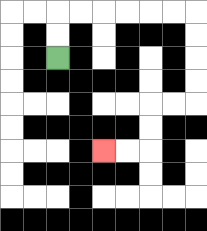{'start': '[2, 2]', 'end': '[4, 6]', 'path_directions': 'U,U,R,R,R,R,R,R,D,D,D,D,L,L,D,D,L,L', 'path_coordinates': '[[2, 2], [2, 1], [2, 0], [3, 0], [4, 0], [5, 0], [6, 0], [7, 0], [8, 0], [8, 1], [8, 2], [8, 3], [8, 4], [7, 4], [6, 4], [6, 5], [6, 6], [5, 6], [4, 6]]'}